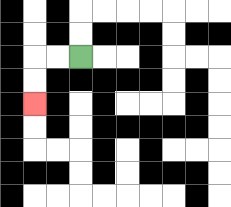{'start': '[3, 2]', 'end': '[1, 4]', 'path_directions': 'L,L,D,D', 'path_coordinates': '[[3, 2], [2, 2], [1, 2], [1, 3], [1, 4]]'}